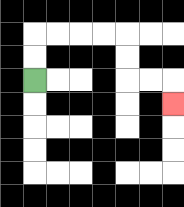{'start': '[1, 3]', 'end': '[7, 4]', 'path_directions': 'U,U,R,R,R,R,D,D,R,R,D', 'path_coordinates': '[[1, 3], [1, 2], [1, 1], [2, 1], [3, 1], [4, 1], [5, 1], [5, 2], [5, 3], [6, 3], [7, 3], [7, 4]]'}